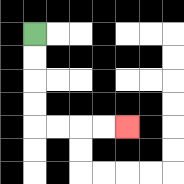{'start': '[1, 1]', 'end': '[5, 5]', 'path_directions': 'D,D,D,D,R,R,R,R', 'path_coordinates': '[[1, 1], [1, 2], [1, 3], [1, 4], [1, 5], [2, 5], [3, 5], [4, 5], [5, 5]]'}